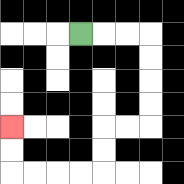{'start': '[3, 1]', 'end': '[0, 5]', 'path_directions': 'R,R,R,D,D,D,D,L,L,D,D,L,L,L,L,U,U', 'path_coordinates': '[[3, 1], [4, 1], [5, 1], [6, 1], [6, 2], [6, 3], [6, 4], [6, 5], [5, 5], [4, 5], [4, 6], [4, 7], [3, 7], [2, 7], [1, 7], [0, 7], [0, 6], [0, 5]]'}